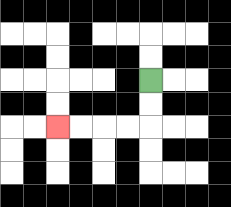{'start': '[6, 3]', 'end': '[2, 5]', 'path_directions': 'D,D,L,L,L,L', 'path_coordinates': '[[6, 3], [6, 4], [6, 5], [5, 5], [4, 5], [3, 5], [2, 5]]'}